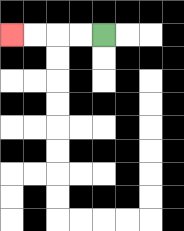{'start': '[4, 1]', 'end': '[0, 1]', 'path_directions': 'L,L,L,L', 'path_coordinates': '[[4, 1], [3, 1], [2, 1], [1, 1], [0, 1]]'}